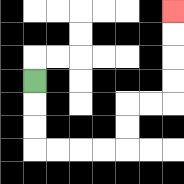{'start': '[1, 3]', 'end': '[7, 0]', 'path_directions': 'D,D,D,R,R,R,R,U,U,R,R,U,U,U,U', 'path_coordinates': '[[1, 3], [1, 4], [1, 5], [1, 6], [2, 6], [3, 6], [4, 6], [5, 6], [5, 5], [5, 4], [6, 4], [7, 4], [7, 3], [7, 2], [7, 1], [7, 0]]'}